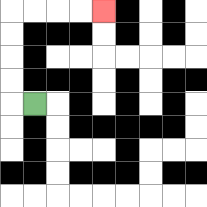{'start': '[1, 4]', 'end': '[4, 0]', 'path_directions': 'L,U,U,U,U,R,R,R,R', 'path_coordinates': '[[1, 4], [0, 4], [0, 3], [0, 2], [0, 1], [0, 0], [1, 0], [2, 0], [3, 0], [4, 0]]'}